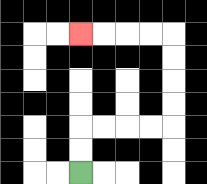{'start': '[3, 7]', 'end': '[3, 1]', 'path_directions': 'U,U,R,R,R,R,U,U,U,U,L,L,L,L', 'path_coordinates': '[[3, 7], [3, 6], [3, 5], [4, 5], [5, 5], [6, 5], [7, 5], [7, 4], [7, 3], [7, 2], [7, 1], [6, 1], [5, 1], [4, 1], [3, 1]]'}